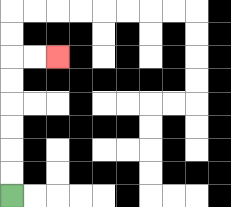{'start': '[0, 8]', 'end': '[2, 2]', 'path_directions': 'U,U,U,U,U,U,R,R', 'path_coordinates': '[[0, 8], [0, 7], [0, 6], [0, 5], [0, 4], [0, 3], [0, 2], [1, 2], [2, 2]]'}